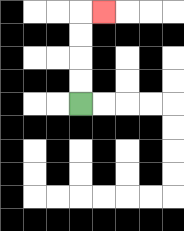{'start': '[3, 4]', 'end': '[4, 0]', 'path_directions': 'U,U,U,U,R', 'path_coordinates': '[[3, 4], [3, 3], [3, 2], [3, 1], [3, 0], [4, 0]]'}